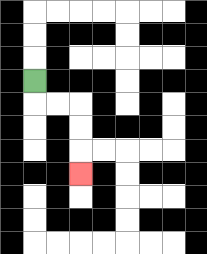{'start': '[1, 3]', 'end': '[3, 7]', 'path_directions': 'D,R,R,D,D,D', 'path_coordinates': '[[1, 3], [1, 4], [2, 4], [3, 4], [3, 5], [3, 6], [3, 7]]'}